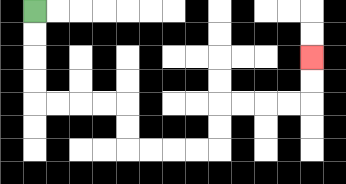{'start': '[1, 0]', 'end': '[13, 2]', 'path_directions': 'D,D,D,D,R,R,R,R,D,D,R,R,R,R,U,U,R,R,R,R,U,U', 'path_coordinates': '[[1, 0], [1, 1], [1, 2], [1, 3], [1, 4], [2, 4], [3, 4], [4, 4], [5, 4], [5, 5], [5, 6], [6, 6], [7, 6], [8, 6], [9, 6], [9, 5], [9, 4], [10, 4], [11, 4], [12, 4], [13, 4], [13, 3], [13, 2]]'}